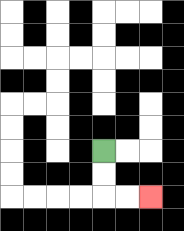{'start': '[4, 6]', 'end': '[6, 8]', 'path_directions': 'D,D,R,R', 'path_coordinates': '[[4, 6], [4, 7], [4, 8], [5, 8], [6, 8]]'}